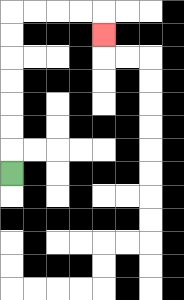{'start': '[0, 7]', 'end': '[4, 1]', 'path_directions': 'U,U,U,U,U,U,U,R,R,R,R,D', 'path_coordinates': '[[0, 7], [0, 6], [0, 5], [0, 4], [0, 3], [0, 2], [0, 1], [0, 0], [1, 0], [2, 0], [3, 0], [4, 0], [4, 1]]'}